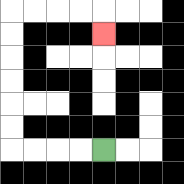{'start': '[4, 6]', 'end': '[4, 1]', 'path_directions': 'L,L,L,L,U,U,U,U,U,U,R,R,R,R,D', 'path_coordinates': '[[4, 6], [3, 6], [2, 6], [1, 6], [0, 6], [0, 5], [0, 4], [0, 3], [0, 2], [0, 1], [0, 0], [1, 0], [2, 0], [3, 0], [4, 0], [4, 1]]'}